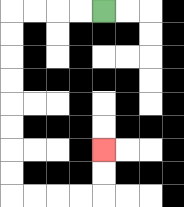{'start': '[4, 0]', 'end': '[4, 6]', 'path_directions': 'L,L,L,L,D,D,D,D,D,D,D,D,R,R,R,R,U,U', 'path_coordinates': '[[4, 0], [3, 0], [2, 0], [1, 0], [0, 0], [0, 1], [0, 2], [0, 3], [0, 4], [0, 5], [0, 6], [0, 7], [0, 8], [1, 8], [2, 8], [3, 8], [4, 8], [4, 7], [4, 6]]'}